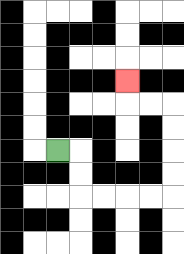{'start': '[2, 6]', 'end': '[5, 3]', 'path_directions': 'R,D,D,R,R,R,R,U,U,U,U,L,L,U', 'path_coordinates': '[[2, 6], [3, 6], [3, 7], [3, 8], [4, 8], [5, 8], [6, 8], [7, 8], [7, 7], [7, 6], [7, 5], [7, 4], [6, 4], [5, 4], [5, 3]]'}